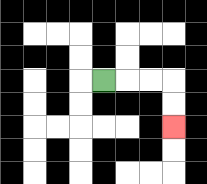{'start': '[4, 3]', 'end': '[7, 5]', 'path_directions': 'R,R,R,D,D', 'path_coordinates': '[[4, 3], [5, 3], [6, 3], [7, 3], [7, 4], [7, 5]]'}